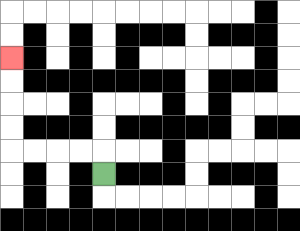{'start': '[4, 7]', 'end': '[0, 2]', 'path_directions': 'U,L,L,L,L,U,U,U,U', 'path_coordinates': '[[4, 7], [4, 6], [3, 6], [2, 6], [1, 6], [0, 6], [0, 5], [0, 4], [0, 3], [0, 2]]'}